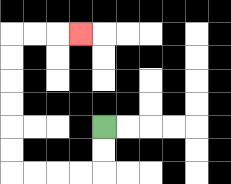{'start': '[4, 5]', 'end': '[3, 1]', 'path_directions': 'D,D,L,L,L,L,U,U,U,U,U,U,R,R,R', 'path_coordinates': '[[4, 5], [4, 6], [4, 7], [3, 7], [2, 7], [1, 7], [0, 7], [0, 6], [0, 5], [0, 4], [0, 3], [0, 2], [0, 1], [1, 1], [2, 1], [3, 1]]'}